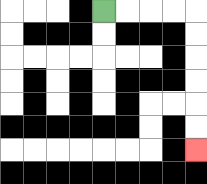{'start': '[4, 0]', 'end': '[8, 6]', 'path_directions': 'R,R,R,R,D,D,D,D,D,D', 'path_coordinates': '[[4, 0], [5, 0], [6, 0], [7, 0], [8, 0], [8, 1], [8, 2], [8, 3], [8, 4], [8, 5], [8, 6]]'}